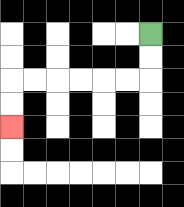{'start': '[6, 1]', 'end': '[0, 5]', 'path_directions': 'D,D,L,L,L,L,L,L,D,D', 'path_coordinates': '[[6, 1], [6, 2], [6, 3], [5, 3], [4, 3], [3, 3], [2, 3], [1, 3], [0, 3], [0, 4], [0, 5]]'}